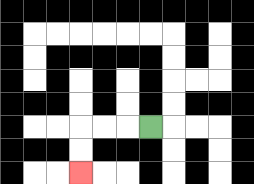{'start': '[6, 5]', 'end': '[3, 7]', 'path_directions': 'L,L,L,D,D', 'path_coordinates': '[[6, 5], [5, 5], [4, 5], [3, 5], [3, 6], [3, 7]]'}